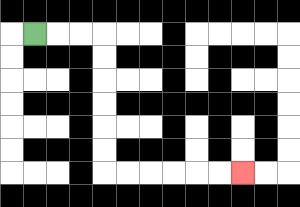{'start': '[1, 1]', 'end': '[10, 7]', 'path_directions': 'R,R,R,D,D,D,D,D,D,R,R,R,R,R,R', 'path_coordinates': '[[1, 1], [2, 1], [3, 1], [4, 1], [4, 2], [4, 3], [4, 4], [4, 5], [4, 6], [4, 7], [5, 7], [6, 7], [7, 7], [8, 7], [9, 7], [10, 7]]'}